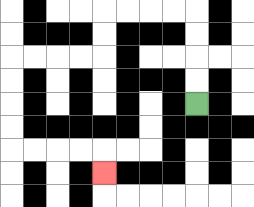{'start': '[8, 4]', 'end': '[4, 7]', 'path_directions': 'U,U,U,U,L,L,L,L,D,D,L,L,L,L,D,D,D,D,R,R,R,R,D', 'path_coordinates': '[[8, 4], [8, 3], [8, 2], [8, 1], [8, 0], [7, 0], [6, 0], [5, 0], [4, 0], [4, 1], [4, 2], [3, 2], [2, 2], [1, 2], [0, 2], [0, 3], [0, 4], [0, 5], [0, 6], [1, 6], [2, 6], [3, 6], [4, 6], [4, 7]]'}